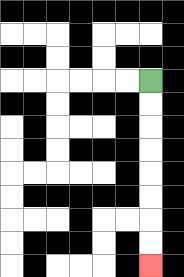{'start': '[6, 3]', 'end': '[6, 11]', 'path_directions': 'D,D,D,D,D,D,D,D', 'path_coordinates': '[[6, 3], [6, 4], [6, 5], [6, 6], [6, 7], [6, 8], [6, 9], [6, 10], [6, 11]]'}